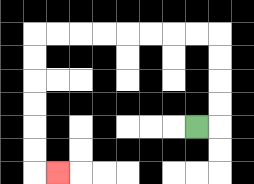{'start': '[8, 5]', 'end': '[2, 7]', 'path_directions': 'R,U,U,U,U,L,L,L,L,L,L,L,L,D,D,D,D,D,D,R', 'path_coordinates': '[[8, 5], [9, 5], [9, 4], [9, 3], [9, 2], [9, 1], [8, 1], [7, 1], [6, 1], [5, 1], [4, 1], [3, 1], [2, 1], [1, 1], [1, 2], [1, 3], [1, 4], [1, 5], [1, 6], [1, 7], [2, 7]]'}